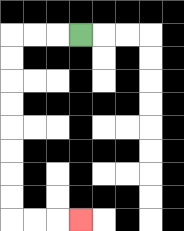{'start': '[3, 1]', 'end': '[3, 9]', 'path_directions': 'L,L,L,D,D,D,D,D,D,D,D,R,R,R', 'path_coordinates': '[[3, 1], [2, 1], [1, 1], [0, 1], [0, 2], [0, 3], [0, 4], [0, 5], [0, 6], [0, 7], [0, 8], [0, 9], [1, 9], [2, 9], [3, 9]]'}